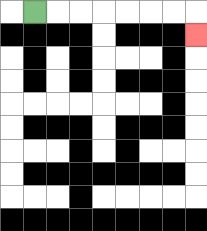{'start': '[1, 0]', 'end': '[8, 1]', 'path_directions': 'R,R,R,R,R,R,R,D', 'path_coordinates': '[[1, 0], [2, 0], [3, 0], [4, 0], [5, 0], [6, 0], [7, 0], [8, 0], [8, 1]]'}